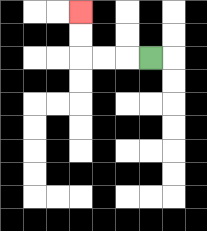{'start': '[6, 2]', 'end': '[3, 0]', 'path_directions': 'L,L,L,U,U', 'path_coordinates': '[[6, 2], [5, 2], [4, 2], [3, 2], [3, 1], [3, 0]]'}